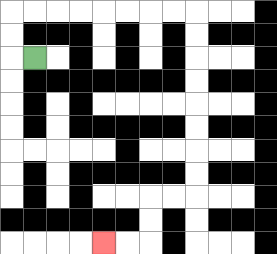{'start': '[1, 2]', 'end': '[4, 10]', 'path_directions': 'L,U,U,R,R,R,R,R,R,R,R,D,D,D,D,D,D,D,D,L,L,D,D,L,L', 'path_coordinates': '[[1, 2], [0, 2], [0, 1], [0, 0], [1, 0], [2, 0], [3, 0], [4, 0], [5, 0], [6, 0], [7, 0], [8, 0], [8, 1], [8, 2], [8, 3], [8, 4], [8, 5], [8, 6], [8, 7], [8, 8], [7, 8], [6, 8], [6, 9], [6, 10], [5, 10], [4, 10]]'}